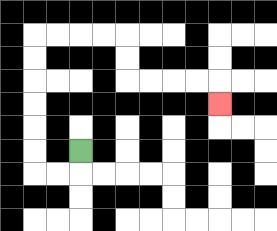{'start': '[3, 6]', 'end': '[9, 4]', 'path_directions': 'D,L,L,U,U,U,U,U,U,R,R,R,R,D,D,R,R,R,R,D', 'path_coordinates': '[[3, 6], [3, 7], [2, 7], [1, 7], [1, 6], [1, 5], [1, 4], [1, 3], [1, 2], [1, 1], [2, 1], [3, 1], [4, 1], [5, 1], [5, 2], [5, 3], [6, 3], [7, 3], [8, 3], [9, 3], [9, 4]]'}